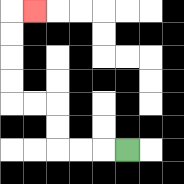{'start': '[5, 6]', 'end': '[1, 0]', 'path_directions': 'L,L,L,U,U,L,L,U,U,U,U,R', 'path_coordinates': '[[5, 6], [4, 6], [3, 6], [2, 6], [2, 5], [2, 4], [1, 4], [0, 4], [0, 3], [0, 2], [0, 1], [0, 0], [1, 0]]'}